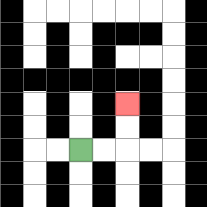{'start': '[3, 6]', 'end': '[5, 4]', 'path_directions': 'R,R,U,U', 'path_coordinates': '[[3, 6], [4, 6], [5, 6], [5, 5], [5, 4]]'}